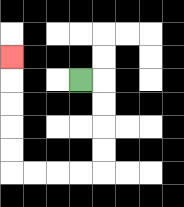{'start': '[3, 3]', 'end': '[0, 2]', 'path_directions': 'R,D,D,D,D,L,L,L,L,U,U,U,U,U', 'path_coordinates': '[[3, 3], [4, 3], [4, 4], [4, 5], [4, 6], [4, 7], [3, 7], [2, 7], [1, 7], [0, 7], [0, 6], [0, 5], [0, 4], [0, 3], [0, 2]]'}